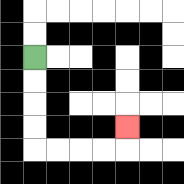{'start': '[1, 2]', 'end': '[5, 5]', 'path_directions': 'D,D,D,D,R,R,R,R,U', 'path_coordinates': '[[1, 2], [1, 3], [1, 4], [1, 5], [1, 6], [2, 6], [3, 6], [4, 6], [5, 6], [5, 5]]'}